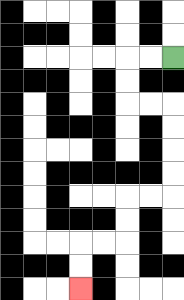{'start': '[7, 2]', 'end': '[3, 12]', 'path_directions': 'L,L,D,D,R,R,D,D,D,D,L,L,D,D,L,L,D,D', 'path_coordinates': '[[7, 2], [6, 2], [5, 2], [5, 3], [5, 4], [6, 4], [7, 4], [7, 5], [7, 6], [7, 7], [7, 8], [6, 8], [5, 8], [5, 9], [5, 10], [4, 10], [3, 10], [3, 11], [3, 12]]'}